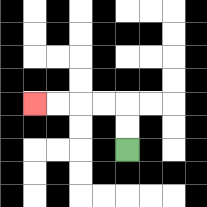{'start': '[5, 6]', 'end': '[1, 4]', 'path_directions': 'U,U,L,L,L,L', 'path_coordinates': '[[5, 6], [5, 5], [5, 4], [4, 4], [3, 4], [2, 4], [1, 4]]'}